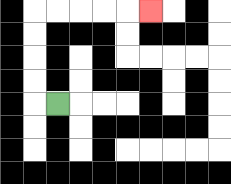{'start': '[2, 4]', 'end': '[6, 0]', 'path_directions': 'L,U,U,U,U,R,R,R,R,R', 'path_coordinates': '[[2, 4], [1, 4], [1, 3], [1, 2], [1, 1], [1, 0], [2, 0], [3, 0], [4, 0], [5, 0], [6, 0]]'}